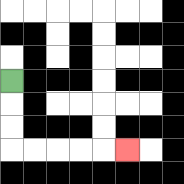{'start': '[0, 3]', 'end': '[5, 6]', 'path_directions': 'D,D,D,R,R,R,R,R', 'path_coordinates': '[[0, 3], [0, 4], [0, 5], [0, 6], [1, 6], [2, 6], [3, 6], [4, 6], [5, 6]]'}